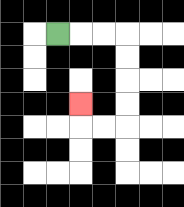{'start': '[2, 1]', 'end': '[3, 4]', 'path_directions': 'R,R,R,D,D,D,D,L,L,U', 'path_coordinates': '[[2, 1], [3, 1], [4, 1], [5, 1], [5, 2], [5, 3], [5, 4], [5, 5], [4, 5], [3, 5], [3, 4]]'}